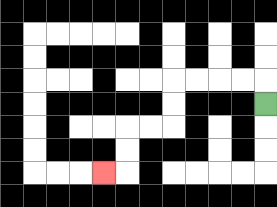{'start': '[11, 4]', 'end': '[4, 7]', 'path_directions': 'U,L,L,L,L,D,D,L,L,D,D,L', 'path_coordinates': '[[11, 4], [11, 3], [10, 3], [9, 3], [8, 3], [7, 3], [7, 4], [7, 5], [6, 5], [5, 5], [5, 6], [5, 7], [4, 7]]'}